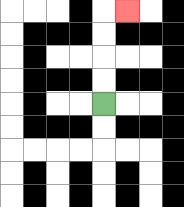{'start': '[4, 4]', 'end': '[5, 0]', 'path_directions': 'U,U,U,U,R', 'path_coordinates': '[[4, 4], [4, 3], [4, 2], [4, 1], [4, 0], [5, 0]]'}